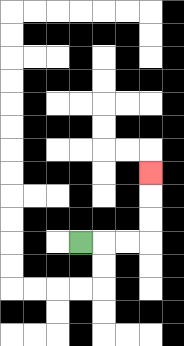{'start': '[3, 10]', 'end': '[6, 7]', 'path_directions': 'R,R,R,U,U,U', 'path_coordinates': '[[3, 10], [4, 10], [5, 10], [6, 10], [6, 9], [6, 8], [6, 7]]'}